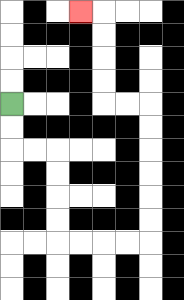{'start': '[0, 4]', 'end': '[3, 0]', 'path_directions': 'D,D,R,R,D,D,D,D,R,R,R,R,U,U,U,U,U,U,L,L,U,U,U,U,L', 'path_coordinates': '[[0, 4], [0, 5], [0, 6], [1, 6], [2, 6], [2, 7], [2, 8], [2, 9], [2, 10], [3, 10], [4, 10], [5, 10], [6, 10], [6, 9], [6, 8], [6, 7], [6, 6], [6, 5], [6, 4], [5, 4], [4, 4], [4, 3], [4, 2], [4, 1], [4, 0], [3, 0]]'}